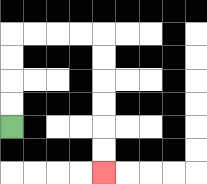{'start': '[0, 5]', 'end': '[4, 7]', 'path_directions': 'U,U,U,U,R,R,R,R,D,D,D,D,D,D', 'path_coordinates': '[[0, 5], [0, 4], [0, 3], [0, 2], [0, 1], [1, 1], [2, 1], [3, 1], [4, 1], [4, 2], [4, 3], [4, 4], [4, 5], [4, 6], [4, 7]]'}